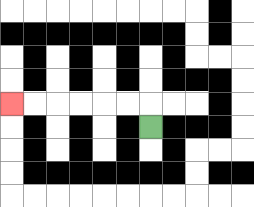{'start': '[6, 5]', 'end': '[0, 4]', 'path_directions': 'U,L,L,L,L,L,L', 'path_coordinates': '[[6, 5], [6, 4], [5, 4], [4, 4], [3, 4], [2, 4], [1, 4], [0, 4]]'}